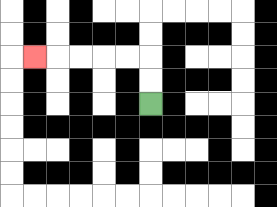{'start': '[6, 4]', 'end': '[1, 2]', 'path_directions': 'U,U,L,L,L,L,L', 'path_coordinates': '[[6, 4], [6, 3], [6, 2], [5, 2], [4, 2], [3, 2], [2, 2], [1, 2]]'}